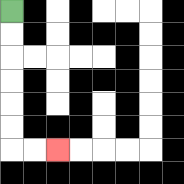{'start': '[0, 0]', 'end': '[2, 6]', 'path_directions': 'D,D,D,D,D,D,R,R', 'path_coordinates': '[[0, 0], [0, 1], [0, 2], [0, 3], [0, 4], [0, 5], [0, 6], [1, 6], [2, 6]]'}